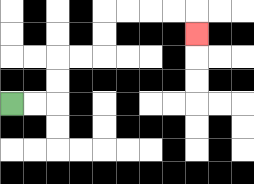{'start': '[0, 4]', 'end': '[8, 1]', 'path_directions': 'R,R,U,U,R,R,U,U,R,R,R,R,D', 'path_coordinates': '[[0, 4], [1, 4], [2, 4], [2, 3], [2, 2], [3, 2], [4, 2], [4, 1], [4, 0], [5, 0], [6, 0], [7, 0], [8, 0], [8, 1]]'}